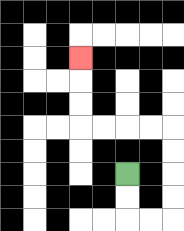{'start': '[5, 7]', 'end': '[3, 2]', 'path_directions': 'D,D,R,R,U,U,U,U,L,L,L,L,U,U,U', 'path_coordinates': '[[5, 7], [5, 8], [5, 9], [6, 9], [7, 9], [7, 8], [7, 7], [7, 6], [7, 5], [6, 5], [5, 5], [4, 5], [3, 5], [3, 4], [3, 3], [3, 2]]'}